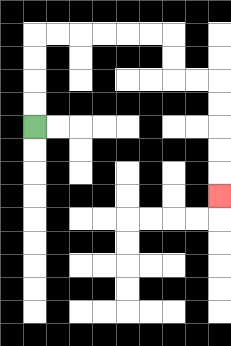{'start': '[1, 5]', 'end': '[9, 8]', 'path_directions': 'U,U,U,U,R,R,R,R,R,R,D,D,R,R,D,D,D,D,D', 'path_coordinates': '[[1, 5], [1, 4], [1, 3], [1, 2], [1, 1], [2, 1], [3, 1], [4, 1], [5, 1], [6, 1], [7, 1], [7, 2], [7, 3], [8, 3], [9, 3], [9, 4], [9, 5], [9, 6], [9, 7], [9, 8]]'}